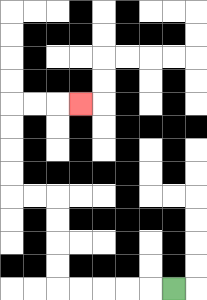{'start': '[7, 12]', 'end': '[3, 4]', 'path_directions': 'L,L,L,L,L,U,U,U,U,L,L,U,U,U,U,R,R,R', 'path_coordinates': '[[7, 12], [6, 12], [5, 12], [4, 12], [3, 12], [2, 12], [2, 11], [2, 10], [2, 9], [2, 8], [1, 8], [0, 8], [0, 7], [0, 6], [0, 5], [0, 4], [1, 4], [2, 4], [3, 4]]'}